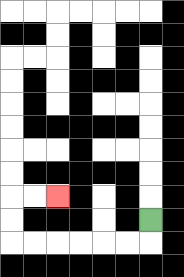{'start': '[6, 9]', 'end': '[2, 8]', 'path_directions': 'D,L,L,L,L,L,L,U,U,R,R', 'path_coordinates': '[[6, 9], [6, 10], [5, 10], [4, 10], [3, 10], [2, 10], [1, 10], [0, 10], [0, 9], [0, 8], [1, 8], [2, 8]]'}